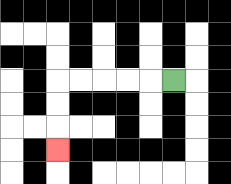{'start': '[7, 3]', 'end': '[2, 6]', 'path_directions': 'L,L,L,L,L,D,D,D', 'path_coordinates': '[[7, 3], [6, 3], [5, 3], [4, 3], [3, 3], [2, 3], [2, 4], [2, 5], [2, 6]]'}